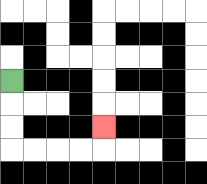{'start': '[0, 3]', 'end': '[4, 5]', 'path_directions': 'D,D,D,R,R,R,R,U', 'path_coordinates': '[[0, 3], [0, 4], [0, 5], [0, 6], [1, 6], [2, 6], [3, 6], [4, 6], [4, 5]]'}